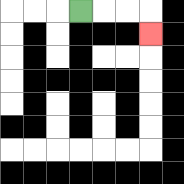{'start': '[3, 0]', 'end': '[6, 1]', 'path_directions': 'R,R,R,D', 'path_coordinates': '[[3, 0], [4, 0], [5, 0], [6, 0], [6, 1]]'}